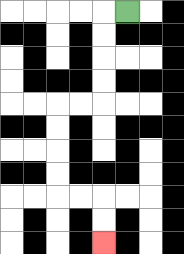{'start': '[5, 0]', 'end': '[4, 10]', 'path_directions': 'L,D,D,D,D,L,L,D,D,D,D,R,R,D,D', 'path_coordinates': '[[5, 0], [4, 0], [4, 1], [4, 2], [4, 3], [4, 4], [3, 4], [2, 4], [2, 5], [2, 6], [2, 7], [2, 8], [3, 8], [4, 8], [4, 9], [4, 10]]'}